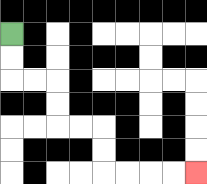{'start': '[0, 1]', 'end': '[8, 7]', 'path_directions': 'D,D,R,R,D,D,R,R,D,D,R,R,R,R', 'path_coordinates': '[[0, 1], [0, 2], [0, 3], [1, 3], [2, 3], [2, 4], [2, 5], [3, 5], [4, 5], [4, 6], [4, 7], [5, 7], [6, 7], [7, 7], [8, 7]]'}